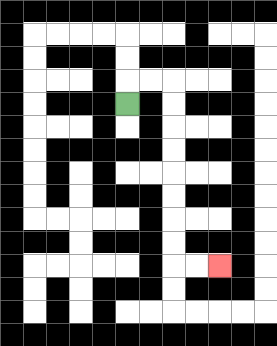{'start': '[5, 4]', 'end': '[9, 11]', 'path_directions': 'U,R,R,D,D,D,D,D,D,D,D,R,R', 'path_coordinates': '[[5, 4], [5, 3], [6, 3], [7, 3], [7, 4], [7, 5], [7, 6], [7, 7], [7, 8], [7, 9], [7, 10], [7, 11], [8, 11], [9, 11]]'}